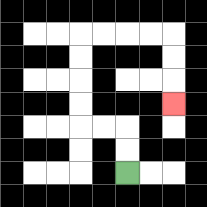{'start': '[5, 7]', 'end': '[7, 4]', 'path_directions': 'U,U,L,L,U,U,U,U,R,R,R,R,D,D,D', 'path_coordinates': '[[5, 7], [5, 6], [5, 5], [4, 5], [3, 5], [3, 4], [3, 3], [3, 2], [3, 1], [4, 1], [5, 1], [6, 1], [7, 1], [7, 2], [7, 3], [7, 4]]'}